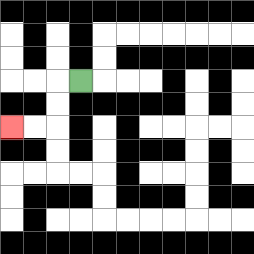{'start': '[3, 3]', 'end': '[0, 5]', 'path_directions': 'L,D,D,L,L', 'path_coordinates': '[[3, 3], [2, 3], [2, 4], [2, 5], [1, 5], [0, 5]]'}